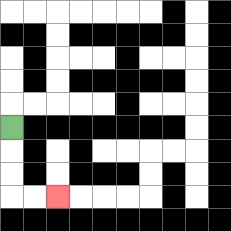{'start': '[0, 5]', 'end': '[2, 8]', 'path_directions': 'D,D,D,R,R', 'path_coordinates': '[[0, 5], [0, 6], [0, 7], [0, 8], [1, 8], [2, 8]]'}